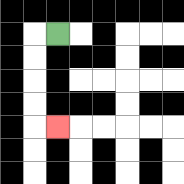{'start': '[2, 1]', 'end': '[2, 5]', 'path_directions': 'L,D,D,D,D,R', 'path_coordinates': '[[2, 1], [1, 1], [1, 2], [1, 3], [1, 4], [1, 5], [2, 5]]'}